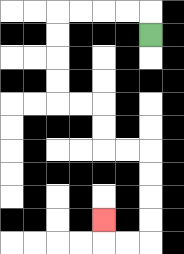{'start': '[6, 1]', 'end': '[4, 9]', 'path_directions': 'U,L,L,L,L,D,D,D,D,R,R,D,D,R,R,D,D,D,D,L,L,U', 'path_coordinates': '[[6, 1], [6, 0], [5, 0], [4, 0], [3, 0], [2, 0], [2, 1], [2, 2], [2, 3], [2, 4], [3, 4], [4, 4], [4, 5], [4, 6], [5, 6], [6, 6], [6, 7], [6, 8], [6, 9], [6, 10], [5, 10], [4, 10], [4, 9]]'}